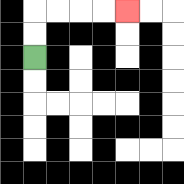{'start': '[1, 2]', 'end': '[5, 0]', 'path_directions': 'U,U,R,R,R,R', 'path_coordinates': '[[1, 2], [1, 1], [1, 0], [2, 0], [3, 0], [4, 0], [5, 0]]'}